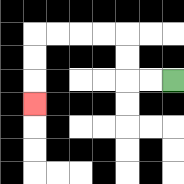{'start': '[7, 3]', 'end': '[1, 4]', 'path_directions': 'L,L,U,U,L,L,L,L,D,D,D', 'path_coordinates': '[[7, 3], [6, 3], [5, 3], [5, 2], [5, 1], [4, 1], [3, 1], [2, 1], [1, 1], [1, 2], [1, 3], [1, 4]]'}